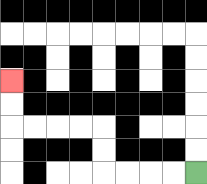{'start': '[8, 7]', 'end': '[0, 3]', 'path_directions': 'L,L,L,L,U,U,L,L,L,L,U,U', 'path_coordinates': '[[8, 7], [7, 7], [6, 7], [5, 7], [4, 7], [4, 6], [4, 5], [3, 5], [2, 5], [1, 5], [0, 5], [0, 4], [0, 3]]'}